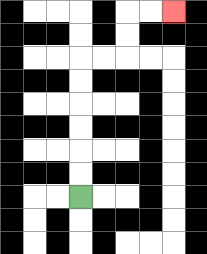{'start': '[3, 8]', 'end': '[7, 0]', 'path_directions': 'U,U,U,U,U,U,R,R,U,U,R,R', 'path_coordinates': '[[3, 8], [3, 7], [3, 6], [3, 5], [3, 4], [3, 3], [3, 2], [4, 2], [5, 2], [5, 1], [5, 0], [6, 0], [7, 0]]'}